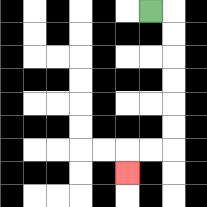{'start': '[6, 0]', 'end': '[5, 7]', 'path_directions': 'R,D,D,D,D,D,D,L,L,D', 'path_coordinates': '[[6, 0], [7, 0], [7, 1], [7, 2], [7, 3], [7, 4], [7, 5], [7, 6], [6, 6], [5, 6], [5, 7]]'}